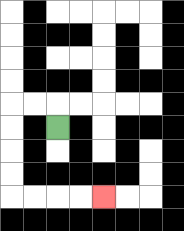{'start': '[2, 5]', 'end': '[4, 8]', 'path_directions': 'U,L,L,D,D,D,D,R,R,R,R', 'path_coordinates': '[[2, 5], [2, 4], [1, 4], [0, 4], [0, 5], [0, 6], [0, 7], [0, 8], [1, 8], [2, 8], [3, 8], [4, 8]]'}